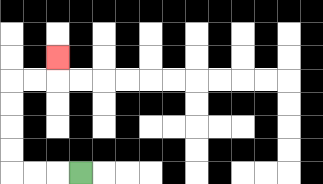{'start': '[3, 7]', 'end': '[2, 2]', 'path_directions': 'L,L,L,U,U,U,U,R,R,U', 'path_coordinates': '[[3, 7], [2, 7], [1, 7], [0, 7], [0, 6], [0, 5], [0, 4], [0, 3], [1, 3], [2, 3], [2, 2]]'}